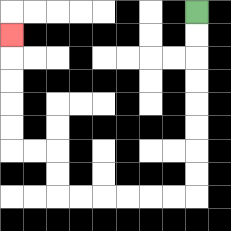{'start': '[8, 0]', 'end': '[0, 1]', 'path_directions': 'D,D,D,D,D,D,D,D,L,L,L,L,L,L,U,U,L,L,U,U,U,U,U', 'path_coordinates': '[[8, 0], [8, 1], [8, 2], [8, 3], [8, 4], [8, 5], [8, 6], [8, 7], [8, 8], [7, 8], [6, 8], [5, 8], [4, 8], [3, 8], [2, 8], [2, 7], [2, 6], [1, 6], [0, 6], [0, 5], [0, 4], [0, 3], [0, 2], [0, 1]]'}